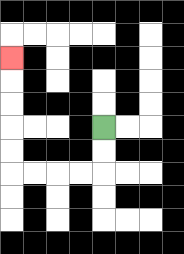{'start': '[4, 5]', 'end': '[0, 2]', 'path_directions': 'D,D,L,L,L,L,U,U,U,U,U', 'path_coordinates': '[[4, 5], [4, 6], [4, 7], [3, 7], [2, 7], [1, 7], [0, 7], [0, 6], [0, 5], [0, 4], [0, 3], [0, 2]]'}